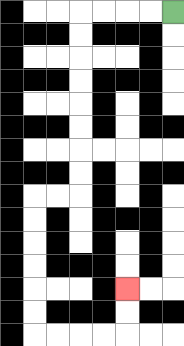{'start': '[7, 0]', 'end': '[5, 12]', 'path_directions': 'L,L,L,L,D,D,D,D,D,D,D,D,L,L,D,D,D,D,D,D,R,R,R,R,U,U', 'path_coordinates': '[[7, 0], [6, 0], [5, 0], [4, 0], [3, 0], [3, 1], [3, 2], [3, 3], [3, 4], [3, 5], [3, 6], [3, 7], [3, 8], [2, 8], [1, 8], [1, 9], [1, 10], [1, 11], [1, 12], [1, 13], [1, 14], [2, 14], [3, 14], [4, 14], [5, 14], [5, 13], [5, 12]]'}